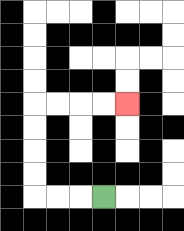{'start': '[4, 8]', 'end': '[5, 4]', 'path_directions': 'L,L,L,U,U,U,U,R,R,R,R', 'path_coordinates': '[[4, 8], [3, 8], [2, 8], [1, 8], [1, 7], [1, 6], [1, 5], [1, 4], [2, 4], [3, 4], [4, 4], [5, 4]]'}